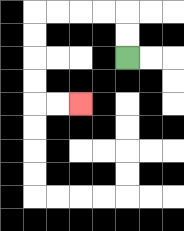{'start': '[5, 2]', 'end': '[3, 4]', 'path_directions': 'U,U,L,L,L,L,D,D,D,D,R,R', 'path_coordinates': '[[5, 2], [5, 1], [5, 0], [4, 0], [3, 0], [2, 0], [1, 0], [1, 1], [1, 2], [1, 3], [1, 4], [2, 4], [3, 4]]'}